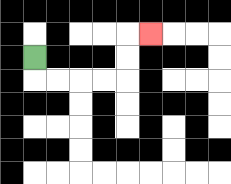{'start': '[1, 2]', 'end': '[6, 1]', 'path_directions': 'D,R,R,R,R,U,U,R', 'path_coordinates': '[[1, 2], [1, 3], [2, 3], [3, 3], [4, 3], [5, 3], [5, 2], [5, 1], [6, 1]]'}